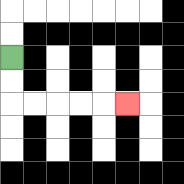{'start': '[0, 2]', 'end': '[5, 4]', 'path_directions': 'D,D,R,R,R,R,R', 'path_coordinates': '[[0, 2], [0, 3], [0, 4], [1, 4], [2, 4], [3, 4], [4, 4], [5, 4]]'}